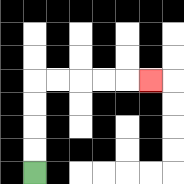{'start': '[1, 7]', 'end': '[6, 3]', 'path_directions': 'U,U,U,U,R,R,R,R,R', 'path_coordinates': '[[1, 7], [1, 6], [1, 5], [1, 4], [1, 3], [2, 3], [3, 3], [4, 3], [5, 3], [6, 3]]'}